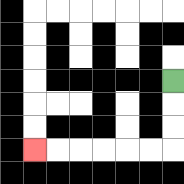{'start': '[7, 3]', 'end': '[1, 6]', 'path_directions': 'D,D,D,L,L,L,L,L,L', 'path_coordinates': '[[7, 3], [7, 4], [7, 5], [7, 6], [6, 6], [5, 6], [4, 6], [3, 6], [2, 6], [1, 6]]'}